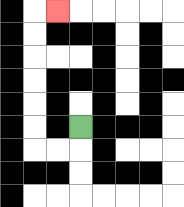{'start': '[3, 5]', 'end': '[2, 0]', 'path_directions': 'D,L,L,U,U,U,U,U,U,R', 'path_coordinates': '[[3, 5], [3, 6], [2, 6], [1, 6], [1, 5], [1, 4], [1, 3], [1, 2], [1, 1], [1, 0], [2, 0]]'}